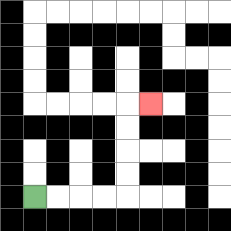{'start': '[1, 8]', 'end': '[6, 4]', 'path_directions': 'R,R,R,R,U,U,U,U,R', 'path_coordinates': '[[1, 8], [2, 8], [3, 8], [4, 8], [5, 8], [5, 7], [5, 6], [5, 5], [5, 4], [6, 4]]'}